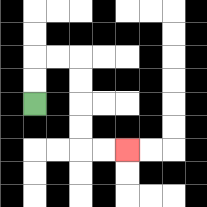{'start': '[1, 4]', 'end': '[5, 6]', 'path_directions': 'U,U,R,R,D,D,D,D,R,R', 'path_coordinates': '[[1, 4], [1, 3], [1, 2], [2, 2], [3, 2], [3, 3], [3, 4], [3, 5], [3, 6], [4, 6], [5, 6]]'}